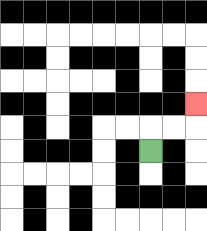{'start': '[6, 6]', 'end': '[8, 4]', 'path_directions': 'U,R,R,U', 'path_coordinates': '[[6, 6], [6, 5], [7, 5], [8, 5], [8, 4]]'}